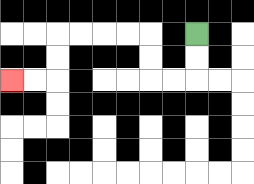{'start': '[8, 1]', 'end': '[0, 3]', 'path_directions': 'D,D,L,L,U,U,L,L,L,L,D,D,L,L', 'path_coordinates': '[[8, 1], [8, 2], [8, 3], [7, 3], [6, 3], [6, 2], [6, 1], [5, 1], [4, 1], [3, 1], [2, 1], [2, 2], [2, 3], [1, 3], [0, 3]]'}